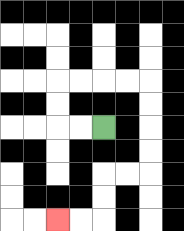{'start': '[4, 5]', 'end': '[2, 9]', 'path_directions': 'L,L,U,U,R,R,R,R,D,D,D,D,L,L,D,D,L,L', 'path_coordinates': '[[4, 5], [3, 5], [2, 5], [2, 4], [2, 3], [3, 3], [4, 3], [5, 3], [6, 3], [6, 4], [6, 5], [6, 6], [6, 7], [5, 7], [4, 7], [4, 8], [4, 9], [3, 9], [2, 9]]'}